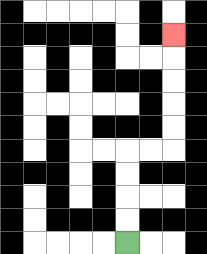{'start': '[5, 10]', 'end': '[7, 1]', 'path_directions': 'U,U,U,U,R,R,U,U,U,U,U', 'path_coordinates': '[[5, 10], [5, 9], [5, 8], [5, 7], [5, 6], [6, 6], [7, 6], [7, 5], [7, 4], [7, 3], [7, 2], [7, 1]]'}